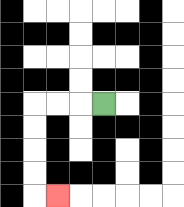{'start': '[4, 4]', 'end': '[2, 8]', 'path_directions': 'L,L,L,D,D,D,D,R', 'path_coordinates': '[[4, 4], [3, 4], [2, 4], [1, 4], [1, 5], [1, 6], [1, 7], [1, 8], [2, 8]]'}